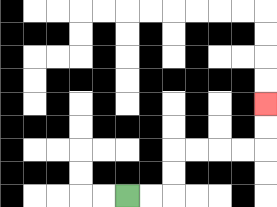{'start': '[5, 8]', 'end': '[11, 4]', 'path_directions': 'R,R,U,U,R,R,R,R,U,U', 'path_coordinates': '[[5, 8], [6, 8], [7, 8], [7, 7], [7, 6], [8, 6], [9, 6], [10, 6], [11, 6], [11, 5], [11, 4]]'}